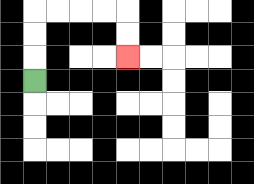{'start': '[1, 3]', 'end': '[5, 2]', 'path_directions': 'U,U,U,R,R,R,R,D,D', 'path_coordinates': '[[1, 3], [1, 2], [1, 1], [1, 0], [2, 0], [3, 0], [4, 0], [5, 0], [5, 1], [5, 2]]'}